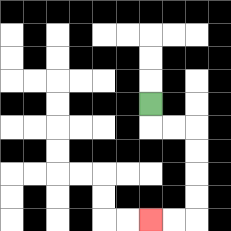{'start': '[6, 4]', 'end': '[6, 9]', 'path_directions': 'D,R,R,D,D,D,D,L,L', 'path_coordinates': '[[6, 4], [6, 5], [7, 5], [8, 5], [8, 6], [8, 7], [8, 8], [8, 9], [7, 9], [6, 9]]'}